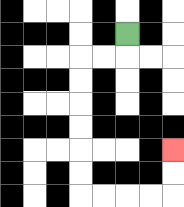{'start': '[5, 1]', 'end': '[7, 6]', 'path_directions': 'D,L,L,D,D,D,D,D,D,R,R,R,R,U,U', 'path_coordinates': '[[5, 1], [5, 2], [4, 2], [3, 2], [3, 3], [3, 4], [3, 5], [3, 6], [3, 7], [3, 8], [4, 8], [5, 8], [6, 8], [7, 8], [7, 7], [7, 6]]'}